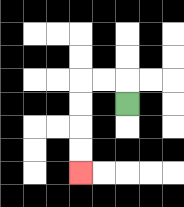{'start': '[5, 4]', 'end': '[3, 7]', 'path_directions': 'U,L,L,D,D,D,D', 'path_coordinates': '[[5, 4], [5, 3], [4, 3], [3, 3], [3, 4], [3, 5], [3, 6], [3, 7]]'}